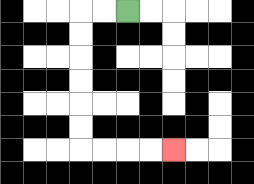{'start': '[5, 0]', 'end': '[7, 6]', 'path_directions': 'L,L,D,D,D,D,D,D,R,R,R,R', 'path_coordinates': '[[5, 0], [4, 0], [3, 0], [3, 1], [3, 2], [3, 3], [3, 4], [3, 5], [3, 6], [4, 6], [5, 6], [6, 6], [7, 6]]'}